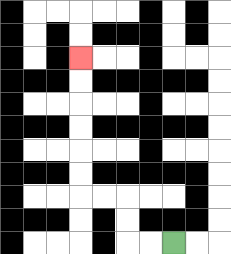{'start': '[7, 10]', 'end': '[3, 2]', 'path_directions': 'L,L,U,U,L,L,U,U,U,U,U,U', 'path_coordinates': '[[7, 10], [6, 10], [5, 10], [5, 9], [5, 8], [4, 8], [3, 8], [3, 7], [3, 6], [3, 5], [3, 4], [3, 3], [3, 2]]'}